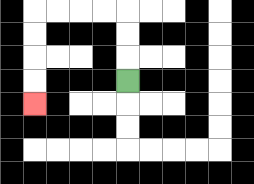{'start': '[5, 3]', 'end': '[1, 4]', 'path_directions': 'U,U,U,L,L,L,L,D,D,D,D', 'path_coordinates': '[[5, 3], [5, 2], [5, 1], [5, 0], [4, 0], [3, 0], [2, 0], [1, 0], [1, 1], [1, 2], [1, 3], [1, 4]]'}